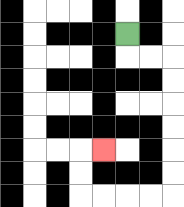{'start': '[5, 1]', 'end': '[4, 6]', 'path_directions': 'D,R,R,D,D,D,D,D,D,L,L,L,L,U,U,R', 'path_coordinates': '[[5, 1], [5, 2], [6, 2], [7, 2], [7, 3], [7, 4], [7, 5], [7, 6], [7, 7], [7, 8], [6, 8], [5, 8], [4, 8], [3, 8], [3, 7], [3, 6], [4, 6]]'}